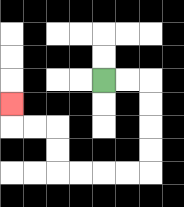{'start': '[4, 3]', 'end': '[0, 4]', 'path_directions': 'R,R,D,D,D,D,L,L,L,L,U,U,L,L,U', 'path_coordinates': '[[4, 3], [5, 3], [6, 3], [6, 4], [6, 5], [6, 6], [6, 7], [5, 7], [4, 7], [3, 7], [2, 7], [2, 6], [2, 5], [1, 5], [0, 5], [0, 4]]'}